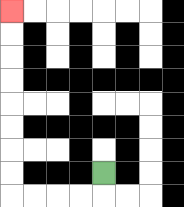{'start': '[4, 7]', 'end': '[0, 0]', 'path_directions': 'D,L,L,L,L,U,U,U,U,U,U,U,U', 'path_coordinates': '[[4, 7], [4, 8], [3, 8], [2, 8], [1, 8], [0, 8], [0, 7], [0, 6], [0, 5], [0, 4], [0, 3], [0, 2], [0, 1], [0, 0]]'}